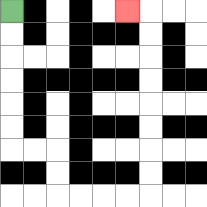{'start': '[0, 0]', 'end': '[5, 0]', 'path_directions': 'D,D,D,D,D,D,R,R,D,D,R,R,R,R,U,U,U,U,U,U,U,U,L', 'path_coordinates': '[[0, 0], [0, 1], [0, 2], [0, 3], [0, 4], [0, 5], [0, 6], [1, 6], [2, 6], [2, 7], [2, 8], [3, 8], [4, 8], [5, 8], [6, 8], [6, 7], [6, 6], [6, 5], [6, 4], [6, 3], [6, 2], [6, 1], [6, 0], [5, 0]]'}